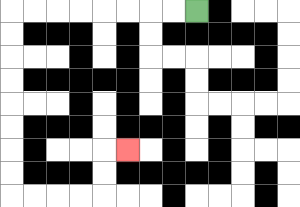{'start': '[8, 0]', 'end': '[5, 6]', 'path_directions': 'L,L,L,L,L,L,L,L,D,D,D,D,D,D,D,D,R,R,R,R,U,U,R', 'path_coordinates': '[[8, 0], [7, 0], [6, 0], [5, 0], [4, 0], [3, 0], [2, 0], [1, 0], [0, 0], [0, 1], [0, 2], [0, 3], [0, 4], [0, 5], [0, 6], [0, 7], [0, 8], [1, 8], [2, 8], [3, 8], [4, 8], [4, 7], [4, 6], [5, 6]]'}